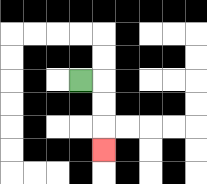{'start': '[3, 3]', 'end': '[4, 6]', 'path_directions': 'R,D,D,D', 'path_coordinates': '[[3, 3], [4, 3], [4, 4], [4, 5], [4, 6]]'}